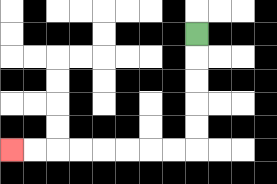{'start': '[8, 1]', 'end': '[0, 6]', 'path_directions': 'D,D,D,D,D,L,L,L,L,L,L,L,L', 'path_coordinates': '[[8, 1], [8, 2], [8, 3], [8, 4], [8, 5], [8, 6], [7, 6], [6, 6], [5, 6], [4, 6], [3, 6], [2, 6], [1, 6], [0, 6]]'}